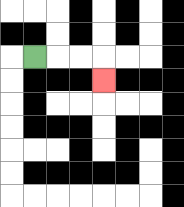{'start': '[1, 2]', 'end': '[4, 3]', 'path_directions': 'R,R,R,D', 'path_coordinates': '[[1, 2], [2, 2], [3, 2], [4, 2], [4, 3]]'}